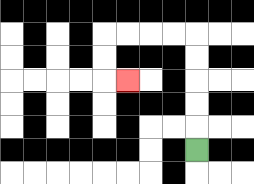{'start': '[8, 6]', 'end': '[5, 3]', 'path_directions': 'U,U,U,U,U,L,L,L,L,D,D,R', 'path_coordinates': '[[8, 6], [8, 5], [8, 4], [8, 3], [8, 2], [8, 1], [7, 1], [6, 1], [5, 1], [4, 1], [4, 2], [4, 3], [5, 3]]'}